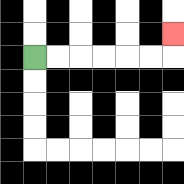{'start': '[1, 2]', 'end': '[7, 1]', 'path_directions': 'R,R,R,R,R,R,U', 'path_coordinates': '[[1, 2], [2, 2], [3, 2], [4, 2], [5, 2], [6, 2], [7, 2], [7, 1]]'}